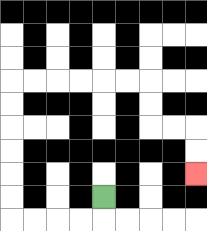{'start': '[4, 8]', 'end': '[8, 7]', 'path_directions': 'D,L,L,L,L,U,U,U,U,U,U,R,R,R,R,R,R,D,D,R,R,D,D', 'path_coordinates': '[[4, 8], [4, 9], [3, 9], [2, 9], [1, 9], [0, 9], [0, 8], [0, 7], [0, 6], [0, 5], [0, 4], [0, 3], [1, 3], [2, 3], [3, 3], [4, 3], [5, 3], [6, 3], [6, 4], [6, 5], [7, 5], [8, 5], [8, 6], [8, 7]]'}